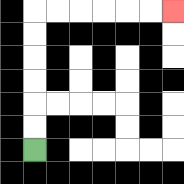{'start': '[1, 6]', 'end': '[7, 0]', 'path_directions': 'U,U,U,U,U,U,R,R,R,R,R,R', 'path_coordinates': '[[1, 6], [1, 5], [1, 4], [1, 3], [1, 2], [1, 1], [1, 0], [2, 0], [3, 0], [4, 0], [5, 0], [6, 0], [7, 0]]'}